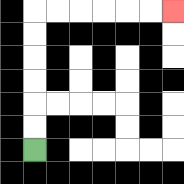{'start': '[1, 6]', 'end': '[7, 0]', 'path_directions': 'U,U,U,U,U,U,R,R,R,R,R,R', 'path_coordinates': '[[1, 6], [1, 5], [1, 4], [1, 3], [1, 2], [1, 1], [1, 0], [2, 0], [3, 0], [4, 0], [5, 0], [6, 0], [7, 0]]'}